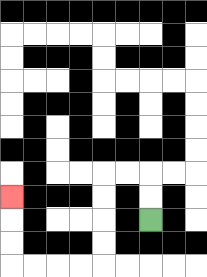{'start': '[6, 9]', 'end': '[0, 8]', 'path_directions': 'U,U,L,L,D,D,D,D,L,L,L,L,U,U,U', 'path_coordinates': '[[6, 9], [6, 8], [6, 7], [5, 7], [4, 7], [4, 8], [4, 9], [4, 10], [4, 11], [3, 11], [2, 11], [1, 11], [0, 11], [0, 10], [0, 9], [0, 8]]'}